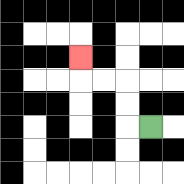{'start': '[6, 5]', 'end': '[3, 2]', 'path_directions': 'L,U,U,L,L,U', 'path_coordinates': '[[6, 5], [5, 5], [5, 4], [5, 3], [4, 3], [3, 3], [3, 2]]'}